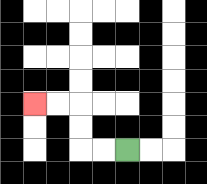{'start': '[5, 6]', 'end': '[1, 4]', 'path_directions': 'L,L,U,U,L,L', 'path_coordinates': '[[5, 6], [4, 6], [3, 6], [3, 5], [3, 4], [2, 4], [1, 4]]'}